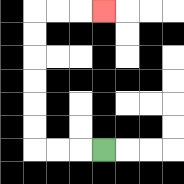{'start': '[4, 6]', 'end': '[4, 0]', 'path_directions': 'L,L,L,U,U,U,U,U,U,R,R,R', 'path_coordinates': '[[4, 6], [3, 6], [2, 6], [1, 6], [1, 5], [1, 4], [1, 3], [1, 2], [1, 1], [1, 0], [2, 0], [3, 0], [4, 0]]'}